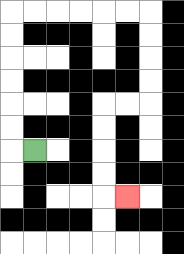{'start': '[1, 6]', 'end': '[5, 8]', 'path_directions': 'L,U,U,U,U,U,U,R,R,R,R,R,R,D,D,D,D,L,L,D,D,D,D,R', 'path_coordinates': '[[1, 6], [0, 6], [0, 5], [0, 4], [0, 3], [0, 2], [0, 1], [0, 0], [1, 0], [2, 0], [3, 0], [4, 0], [5, 0], [6, 0], [6, 1], [6, 2], [6, 3], [6, 4], [5, 4], [4, 4], [4, 5], [4, 6], [4, 7], [4, 8], [5, 8]]'}